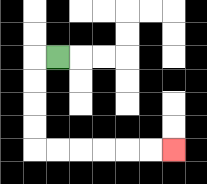{'start': '[2, 2]', 'end': '[7, 6]', 'path_directions': 'L,D,D,D,D,R,R,R,R,R,R', 'path_coordinates': '[[2, 2], [1, 2], [1, 3], [1, 4], [1, 5], [1, 6], [2, 6], [3, 6], [4, 6], [5, 6], [6, 6], [7, 6]]'}